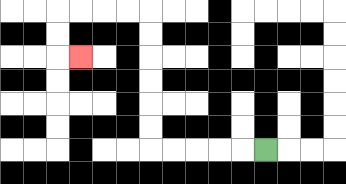{'start': '[11, 6]', 'end': '[3, 2]', 'path_directions': 'L,L,L,L,L,U,U,U,U,U,U,L,L,L,L,D,D,R', 'path_coordinates': '[[11, 6], [10, 6], [9, 6], [8, 6], [7, 6], [6, 6], [6, 5], [6, 4], [6, 3], [6, 2], [6, 1], [6, 0], [5, 0], [4, 0], [3, 0], [2, 0], [2, 1], [2, 2], [3, 2]]'}